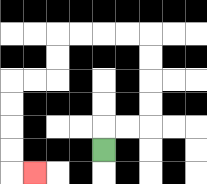{'start': '[4, 6]', 'end': '[1, 7]', 'path_directions': 'U,R,R,U,U,U,U,L,L,L,L,D,D,L,L,D,D,D,D,R', 'path_coordinates': '[[4, 6], [4, 5], [5, 5], [6, 5], [6, 4], [6, 3], [6, 2], [6, 1], [5, 1], [4, 1], [3, 1], [2, 1], [2, 2], [2, 3], [1, 3], [0, 3], [0, 4], [0, 5], [0, 6], [0, 7], [1, 7]]'}